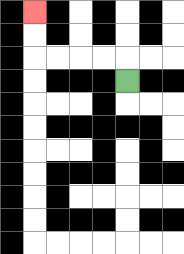{'start': '[5, 3]', 'end': '[1, 0]', 'path_directions': 'U,L,L,L,L,U,U', 'path_coordinates': '[[5, 3], [5, 2], [4, 2], [3, 2], [2, 2], [1, 2], [1, 1], [1, 0]]'}